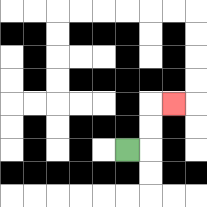{'start': '[5, 6]', 'end': '[7, 4]', 'path_directions': 'R,U,U,R', 'path_coordinates': '[[5, 6], [6, 6], [6, 5], [6, 4], [7, 4]]'}